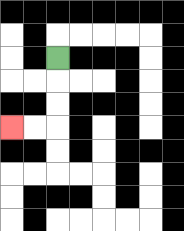{'start': '[2, 2]', 'end': '[0, 5]', 'path_directions': 'D,D,D,L,L', 'path_coordinates': '[[2, 2], [2, 3], [2, 4], [2, 5], [1, 5], [0, 5]]'}